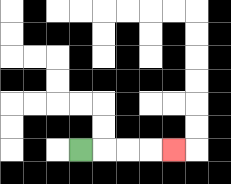{'start': '[3, 6]', 'end': '[7, 6]', 'path_directions': 'R,R,R,R', 'path_coordinates': '[[3, 6], [4, 6], [5, 6], [6, 6], [7, 6]]'}